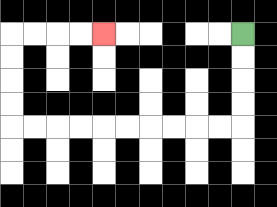{'start': '[10, 1]', 'end': '[4, 1]', 'path_directions': 'D,D,D,D,L,L,L,L,L,L,L,L,L,L,U,U,U,U,R,R,R,R', 'path_coordinates': '[[10, 1], [10, 2], [10, 3], [10, 4], [10, 5], [9, 5], [8, 5], [7, 5], [6, 5], [5, 5], [4, 5], [3, 5], [2, 5], [1, 5], [0, 5], [0, 4], [0, 3], [0, 2], [0, 1], [1, 1], [2, 1], [3, 1], [4, 1]]'}